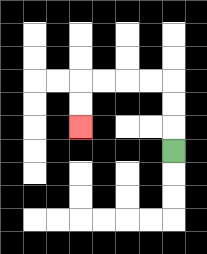{'start': '[7, 6]', 'end': '[3, 5]', 'path_directions': 'U,U,U,L,L,L,L,D,D', 'path_coordinates': '[[7, 6], [7, 5], [7, 4], [7, 3], [6, 3], [5, 3], [4, 3], [3, 3], [3, 4], [3, 5]]'}